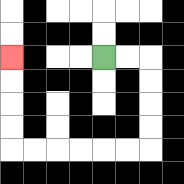{'start': '[4, 2]', 'end': '[0, 2]', 'path_directions': 'R,R,D,D,D,D,L,L,L,L,L,L,U,U,U,U', 'path_coordinates': '[[4, 2], [5, 2], [6, 2], [6, 3], [6, 4], [6, 5], [6, 6], [5, 6], [4, 6], [3, 6], [2, 6], [1, 6], [0, 6], [0, 5], [0, 4], [0, 3], [0, 2]]'}